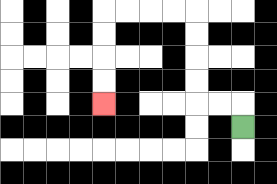{'start': '[10, 5]', 'end': '[4, 4]', 'path_directions': 'U,L,L,U,U,U,U,L,L,L,L,D,D,D,D', 'path_coordinates': '[[10, 5], [10, 4], [9, 4], [8, 4], [8, 3], [8, 2], [8, 1], [8, 0], [7, 0], [6, 0], [5, 0], [4, 0], [4, 1], [4, 2], [4, 3], [4, 4]]'}